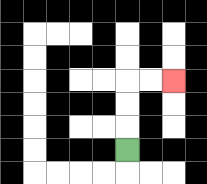{'start': '[5, 6]', 'end': '[7, 3]', 'path_directions': 'U,U,U,R,R', 'path_coordinates': '[[5, 6], [5, 5], [5, 4], [5, 3], [6, 3], [7, 3]]'}